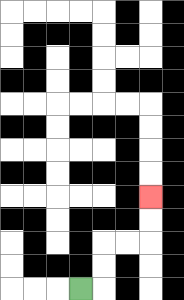{'start': '[3, 12]', 'end': '[6, 8]', 'path_directions': 'R,U,U,R,R,U,U', 'path_coordinates': '[[3, 12], [4, 12], [4, 11], [4, 10], [5, 10], [6, 10], [6, 9], [6, 8]]'}